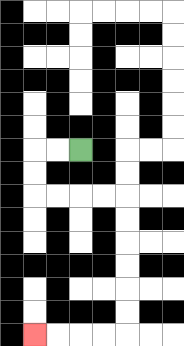{'start': '[3, 6]', 'end': '[1, 14]', 'path_directions': 'L,L,D,D,R,R,R,R,D,D,D,D,D,D,L,L,L,L', 'path_coordinates': '[[3, 6], [2, 6], [1, 6], [1, 7], [1, 8], [2, 8], [3, 8], [4, 8], [5, 8], [5, 9], [5, 10], [5, 11], [5, 12], [5, 13], [5, 14], [4, 14], [3, 14], [2, 14], [1, 14]]'}